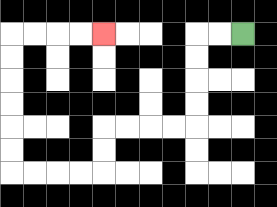{'start': '[10, 1]', 'end': '[4, 1]', 'path_directions': 'L,L,D,D,D,D,L,L,L,L,D,D,L,L,L,L,U,U,U,U,U,U,R,R,R,R', 'path_coordinates': '[[10, 1], [9, 1], [8, 1], [8, 2], [8, 3], [8, 4], [8, 5], [7, 5], [6, 5], [5, 5], [4, 5], [4, 6], [4, 7], [3, 7], [2, 7], [1, 7], [0, 7], [0, 6], [0, 5], [0, 4], [0, 3], [0, 2], [0, 1], [1, 1], [2, 1], [3, 1], [4, 1]]'}